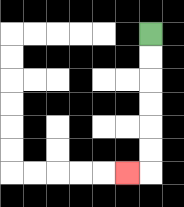{'start': '[6, 1]', 'end': '[5, 7]', 'path_directions': 'D,D,D,D,D,D,L', 'path_coordinates': '[[6, 1], [6, 2], [6, 3], [6, 4], [6, 5], [6, 6], [6, 7], [5, 7]]'}